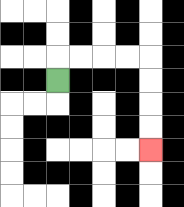{'start': '[2, 3]', 'end': '[6, 6]', 'path_directions': 'U,R,R,R,R,D,D,D,D', 'path_coordinates': '[[2, 3], [2, 2], [3, 2], [4, 2], [5, 2], [6, 2], [6, 3], [6, 4], [6, 5], [6, 6]]'}